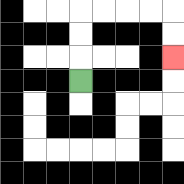{'start': '[3, 3]', 'end': '[7, 2]', 'path_directions': 'U,U,U,R,R,R,R,D,D', 'path_coordinates': '[[3, 3], [3, 2], [3, 1], [3, 0], [4, 0], [5, 0], [6, 0], [7, 0], [7, 1], [7, 2]]'}